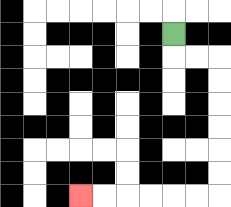{'start': '[7, 1]', 'end': '[3, 8]', 'path_directions': 'D,R,R,D,D,D,D,D,D,L,L,L,L,L,L', 'path_coordinates': '[[7, 1], [7, 2], [8, 2], [9, 2], [9, 3], [9, 4], [9, 5], [9, 6], [9, 7], [9, 8], [8, 8], [7, 8], [6, 8], [5, 8], [4, 8], [3, 8]]'}